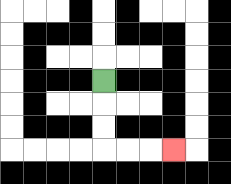{'start': '[4, 3]', 'end': '[7, 6]', 'path_directions': 'D,D,D,R,R,R', 'path_coordinates': '[[4, 3], [4, 4], [4, 5], [4, 6], [5, 6], [6, 6], [7, 6]]'}